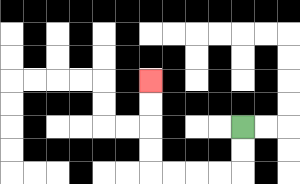{'start': '[10, 5]', 'end': '[6, 3]', 'path_directions': 'D,D,L,L,L,L,U,U,U,U', 'path_coordinates': '[[10, 5], [10, 6], [10, 7], [9, 7], [8, 7], [7, 7], [6, 7], [6, 6], [6, 5], [6, 4], [6, 3]]'}